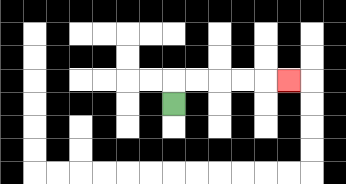{'start': '[7, 4]', 'end': '[12, 3]', 'path_directions': 'U,R,R,R,R,R', 'path_coordinates': '[[7, 4], [7, 3], [8, 3], [9, 3], [10, 3], [11, 3], [12, 3]]'}